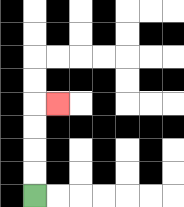{'start': '[1, 8]', 'end': '[2, 4]', 'path_directions': 'U,U,U,U,R', 'path_coordinates': '[[1, 8], [1, 7], [1, 6], [1, 5], [1, 4], [2, 4]]'}